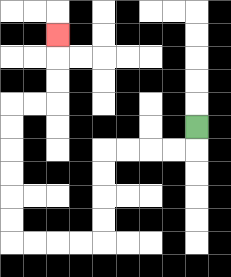{'start': '[8, 5]', 'end': '[2, 1]', 'path_directions': 'D,L,L,L,L,D,D,D,D,L,L,L,L,U,U,U,U,U,U,R,R,U,U,U', 'path_coordinates': '[[8, 5], [8, 6], [7, 6], [6, 6], [5, 6], [4, 6], [4, 7], [4, 8], [4, 9], [4, 10], [3, 10], [2, 10], [1, 10], [0, 10], [0, 9], [0, 8], [0, 7], [0, 6], [0, 5], [0, 4], [1, 4], [2, 4], [2, 3], [2, 2], [2, 1]]'}